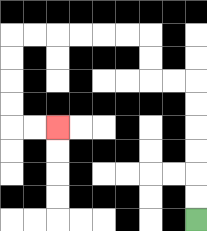{'start': '[8, 9]', 'end': '[2, 5]', 'path_directions': 'U,U,U,U,U,U,L,L,U,U,L,L,L,L,L,L,D,D,D,D,R,R', 'path_coordinates': '[[8, 9], [8, 8], [8, 7], [8, 6], [8, 5], [8, 4], [8, 3], [7, 3], [6, 3], [6, 2], [6, 1], [5, 1], [4, 1], [3, 1], [2, 1], [1, 1], [0, 1], [0, 2], [0, 3], [0, 4], [0, 5], [1, 5], [2, 5]]'}